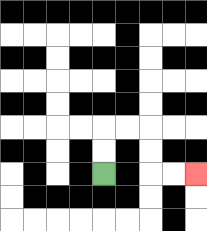{'start': '[4, 7]', 'end': '[8, 7]', 'path_directions': 'U,U,R,R,D,D,R,R', 'path_coordinates': '[[4, 7], [4, 6], [4, 5], [5, 5], [6, 5], [6, 6], [6, 7], [7, 7], [8, 7]]'}